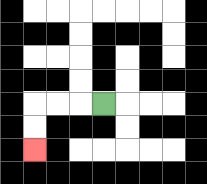{'start': '[4, 4]', 'end': '[1, 6]', 'path_directions': 'L,L,L,D,D', 'path_coordinates': '[[4, 4], [3, 4], [2, 4], [1, 4], [1, 5], [1, 6]]'}